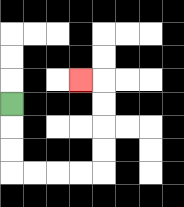{'start': '[0, 4]', 'end': '[3, 3]', 'path_directions': 'D,D,D,R,R,R,R,U,U,U,U,L', 'path_coordinates': '[[0, 4], [0, 5], [0, 6], [0, 7], [1, 7], [2, 7], [3, 7], [4, 7], [4, 6], [4, 5], [4, 4], [4, 3], [3, 3]]'}